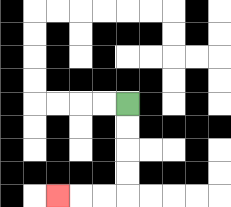{'start': '[5, 4]', 'end': '[2, 8]', 'path_directions': 'D,D,D,D,L,L,L', 'path_coordinates': '[[5, 4], [5, 5], [5, 6], [5, 7], [5, 8], [4, 8], [3, 8], [2, 8]]'}